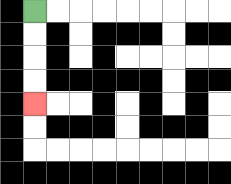{'start': '[1, 0]', 'end': '[1, 4]', 'path_directions': 'D,D,D,D', 'path_coordinates': '[[1, 0], [1, 1], [1, 2], [1, 3], [1, 4]]'}